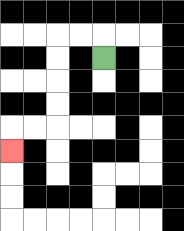{'start': '[4, 2]', 'end': '[0, 6]', 'path_directions': 'U,L,L,D,D,D,D,L,L,D', 'path_coordinates': '[[4, 2], [4, 1], [3, 1], [2, 1], [2, 2], [2, 3], [2, 4], [2, 5], [1, 5], [0, 5], [0, 6]]'}